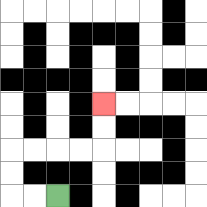{'start': '[2, 8]', 'end': '[4, 4]', 'path_directions': 'L,L,U,U,R,R,R,R,U,U', 'path_coordinates': '[[2, 8], [1, 8], [0, 8], [0, 7], [0, 6], [1, 6], [2, 6], [3, 6], [4, 6], [4, 5], [4, 4]]'}